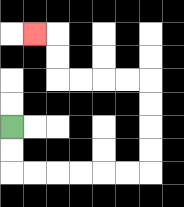{'start': '[0, 5]', 'end': '[1, 1]', 'path_directions': 'D,D,R,R,R,R,R,R,U,U,U,U,L,L,L,L,U,U,L', 'path_coordinates': '[[0, 5], [0, 6], [0, 7], [1, 7], [2, 7], [3, 7], [4, 7], [5, 7], [6, 7], [6, 6], [6, 5], [6, 4], [6, 3], [5, 3], [4, 3], [3, 3], [2, 3], [2, 2], [2, 1], [1, 1]]'}